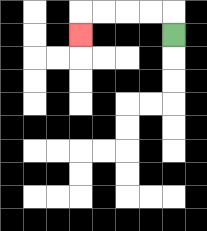{'start': '[7, 1]', 'end': '[3, 1]', 'path_directions': 'U,L,L,L,L,D', 'path_coordinates': '[[7, 1], [7, 0], [6, 0], [5, 0], [4, 0], [3, 0], [3, 1]]'}